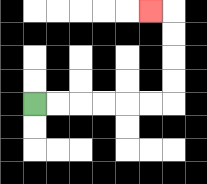{'start': '[1, 4]', 'end': '[6, 0]', 'path_directions': 'R,R,R,R,R,R,U,U,U,U,L', 'path_coordinates': '[[1, 4], [2, 4], [3, 4], [4, 4], [5, 4], [6, 4], [7, 4], [7, 3], [7, 2], [7, 1], [7, 0], [6, 0]]'}